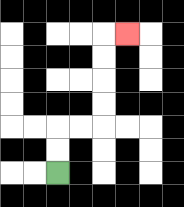{'start': '[2, 7]', 'end': '[5, 1]', 'path_directions': 'U,U,R,R,U,U,U,U,R', 'path_coordinates': '[[2, 7], [2, 6], [2, 5], [3, 5], [4, 5], [4, 4], [4, 3], [4, 2], [4, 1], [5, 1]]'}